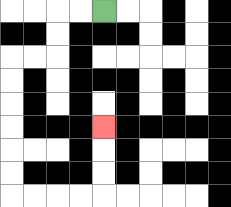{'start': '[4, 0]', 'end': '[4, 5]', 'path_directions': 'L,L,D,D,L,L,D,D,D,D,D,D,R,R,R,R,U,U,U', 'path_coordinates': '[[4, 0], [3, 0], [2, 0], [2, 1], [2, 2], [1, 2], [0, 2], [0, 3], [0, 4], [0, 5], [0, 6], [0, 7], [0, 8], [1, 8], [2, 8], [3, 8], [4, 8], [4, 7], [4, 6], [4, 5]]'}